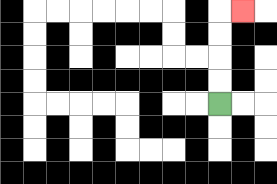{'start': '[9, 4]', 'end': '[10, 0]', 'path_directions': 'U,U,U,U,R', 'path_coordinates': '[[9, 4], [9, 3], [9, 2], [9, 1], [9, 0], [10, 0]]'}